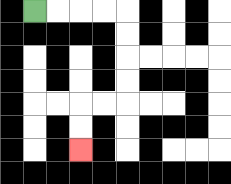{'start': '[1, 0]', 'end': '[3, 6]', 'path_directions': 'R,R,R,R,D,D,D,D,L,L,D,D', 'path_coordinates': '[[1, 0], [2, 0], [3, 0], [4, 0], [5, 0], [5, 1], [5, 2], [5, 3], [5, 4], [4, 4], [3, 4], [3, 5], [3, 6]]'}